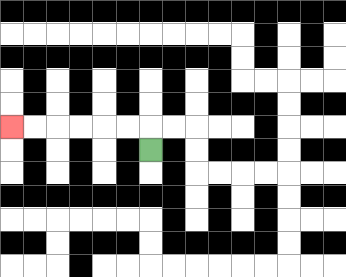{'start': '[6, 6]', 'end': '[0, 5]', 'path_directions': 'U,L,L,L,L,L,L', 'path_coordinates': '[[6, 6], [6, 5], [5, 5], [4, 5], [3, 5], [2, 5], [1, 5], [0, 5]]'}